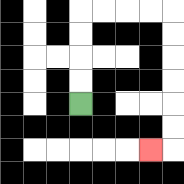{'start': '[3, 4]', 'end': '[6, 6]', 'path_directions': 'U,U,U,U,R,R,R,R,D,D,D,D,D,D,L', 'path_coordinates': '[[3, 4], [3, 3], [3, 2], [3, 1], [3, 0], [4, 0], [5, 0], [6, 0], [7, 0], [7, 1], [7, 2], [7, 3], [7, 4], [7, 5], [7, 6], [6, 6]]'}